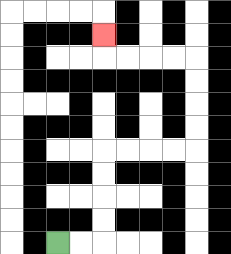{'start': '[2, 10]', 'end': '[4, 1]', 'path_directions': 'R,R,U,U,U,U,R,R,R,R,U,U,U,U,L,L,L,L,U', 'path_coordinates': '[[2, 10], [3, 10], [4, 10], [4, 9], [4, 8], [4, 7], [4, 6], [5, 6], [6, 6], [7, 6], [8, 6], [8, 5], [8, 4], [8, 3], [8, 2], [7, 2], [6, 2], [5, 2], [4, 2], [4, 1]]'}